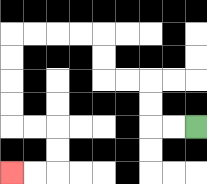{'start': '[8, 5]', 'end': '[0, 7]', 'path_directions': 'L,L,U,U,L,L,U,U,L,L,L,L,D,D,D,D,R,R,D,D,L,L', 'path_coordinates': '[[8, 5], [7, 5], [6, 5], [6, 4], [6, 3], [5, 3], [4, 3], [4, 2], [4, 1], [3, 1], [2, 1], [1, 1], [0, 1], [0, 2], [0, 3], [0, 4], [0, 5], [1, 5], [2, 5], [2, 6], [2, 7], [1, 7], [0, 7]]'}